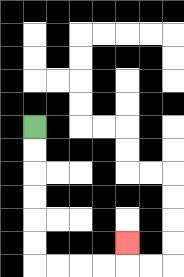{'start': '[1, 5]', 'end': '[5, 10]', 'path_directions': 'D,D,D,D,D,D,R,R,R,R,U', 'path_coordinates': '[[1, 5], [1, 6], [1, 7], [1, 8], [1, 9], [1, 10], [1, 11], [2, 11], [3, 11], [4, 11], [5, 11], [5, 10]]'}